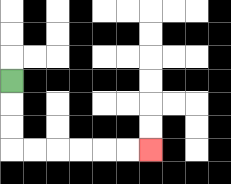{'start': '[0, 3]', 'end': '[6, 6]', 'path_directions': 'D,D,D,R,R,R,R,R,R', 'path_coordinates': '[[0, 3], [0, 4], [0, 5], [0, 6], [1, 6], [2, 6], [3, 6], [4, 6], [5, 6], [6, 6]]'}